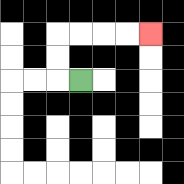{'start': '[3, 3]', 'end': '[6, 1]', 'path_directions': 'L,U,U,R,R,R,R', 'path_coordinates': '[[3, 3], [2, 3], [2, 2], [2, 1], [3, 1], [4, 1], [5, 1], [6, 1]]'}